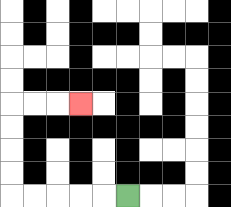{'start': '[5, 8]', 'end': '[3, 4]', 'path_directions': 'L,L,L,L,L,U,U,U,U,R,R,R', 'path_coordinates': '[[5, 8], [4, 8], [3, 8], [2, 8], [1, 8], [0, 8], [0, 7], [0, 6], [0, 5], [0, 4], [1, 4], [2, 4], [3, 4]]'}